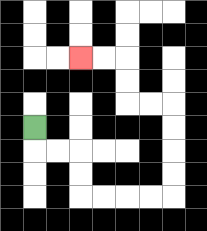{'start': '[1, 5]', 'end': '[3, 2]', 'path_directions': 'D,R,R,D,D,R,R,R,R,U,U,U,U,L,L,U,U,L,L', 'path_coordinates': '[[1, 5], [1, 6], [2, 6], [3, 6], [3, 7], [3, 8], [4, 8], [5, 8], [6, 8], [7, 8], [7, 7], [7, 6], [7, 5], [7, 4], [6, 4], [5, 4], [5, 3], [5, 2], [4, 2], [3, 2]]'}